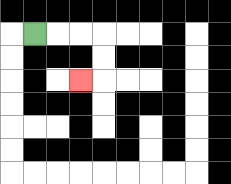{'start': '[1, 1]', 'end': '[3, 3]', 'path_directions': 'R,R,R,D,D,L', 'path_coordinates': '[[1, 1], [2, 1], [3, 1], [4, 1], [4, 2], [4, 3], [3, 3]]'}